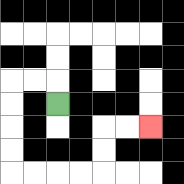{'start': '[2, 4]', 'end': '[6, 5]', 'path_directions': 'U,L,L,D,D,D,D,R,R,R,R,U,U,R,R', 'path_coordinates': '[[2, 4], [2, 3], [1, 3], [0, 3], [0, 4], [0, 5], [0, 6], [0, 7], [1, 7], [2, 7], [3, 7], [4, 7], [4, 6], [4, 5], [5, 5], [6, 5]]'}